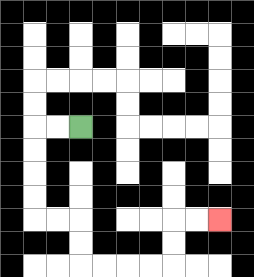{'start': '[3, 5]', 'end': '[9, 9]', 'path_directions': 'L,L,D,D,D,D,R,R,D,D,R,R,R,R,U,U,R,R', 'path_coordinates': '[[3, 5], [2, 5], [1, 5], [1, 6], [1, 7], [1, 8], [1, 9], [2, 9], [3, 9], [3, 10], [3, 11], [4, 11], [5, 11], [6, 11], [7, 11], [7, 10], [7, 9], [8, 9], [9, 9]]'}